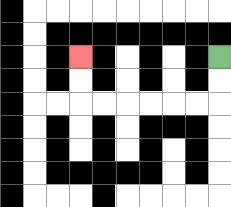{'start': '[9, 2]', 'end': '[3, 2]', 'path_directions': 'D,D,L,L,L,L,L,L,U,U', 'path_coordinates': '[[9, 2], [9, 3], [9, 4], [8, 4], [7, 4], [6, 4], [5, 4], [4, 4], [3, 4], [3, 3], [3, 2]]'}